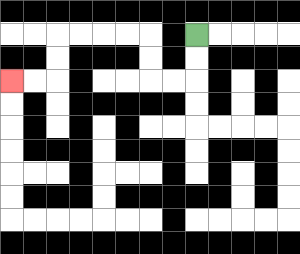{'start': '[8, 1]', 'end': '[0, 3]', 'path_directions': 'D,D,L,L,U,U,L,L,L,L,D,D,L,L', 'path_coordinates': '[[8, 1], [8, 2], [8, 3], [7, 3], [6, 3], [6, 2], [6, 1], [5, 1], [4, 1], [3, 1], [2, 1], [2, 2], [2, 3], [1, 3], [0, 3]]'}